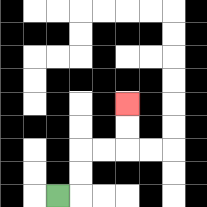{'start': '[2, 8]', 'end': '[5, 4]', 'path_directions': 'R,U,U,R,R,U,U', 'path_coordinates': '[[2, 8], [3, 8], [3, 7], [3, 6], [4, 6], [5, 6], [5, 5], [5, 4]]'}